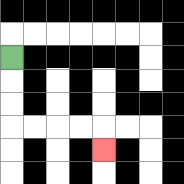{'start': '[0, 2]', 'end': '[4, 6]', 'path_directions': 'D,D,D,R,R,R,R,D', 'path_coordinates': '[[0, 2], [0, 3], [0, 4], [0, 5], [1, 5], [2, 5], [3, 5], [4, 5], [4, 6]]'}